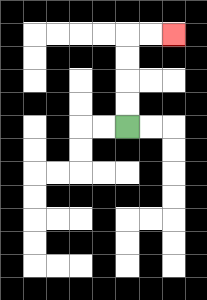{'start': '[5, 5]', 'end': '[7, 1]', 'path_directions': 'U,U,U,U,R,R', 'path_coordinates': '[[5, 5], [5, 4], [5, 3], [5, 2], [5, 1], [6, 1], [7, 1]]'}